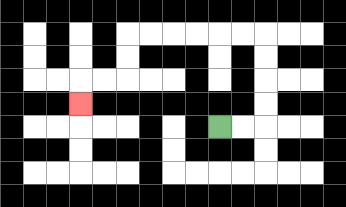{'start': '[9, 5]', 'end': '[3, 4]', 'path_directions': 'R,R,U,U,U,U,L,L,L,L,L,L,D,D,L,L,D', 'path_coordinates': '[[9, 5], [10, 5], [11, 5], [11, 4], [11, 3], [11, 2], [11, 1], [10, 1], [9, 1], [8, 1], [7, 1], [6, 1], [5, 1], [5, 2], [5, 3], [4, 3], [3, 3], [3, 4]]'}